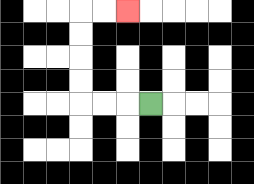{'start': '[6, 4]', 'end': '[5, 0]', 'path_directions': 'L,L,L,U,U,U,U,R,R', 'path_coordinates': '[[6, 4], [5, 4], [4, 4], [3, 4], [3, 3], [3, 2], [3, 1], [3, 0], [4, 0], [5, 0]]'}